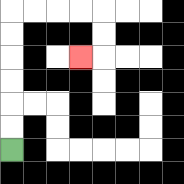{'start': '[0, 6]', 'end': '[3, 2]', 'path_directions': 'U,U,U,U,U,U,R,R,R,R,D,D,L', 'path_coordinates': '[[0, 6], [0, 5], [0, 4], [0, 3], [0, 2], [0, 1], [0, 0], [1, 0], [2, 0], [3, 0], [4, 0], [4, 1], [4, 2], [3, 2]]'}